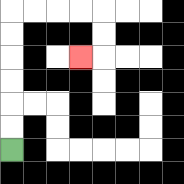{'start': '[0, 6]', 'end': '[3, 2]', 'path_directions': 'U,U,U,U,U,U,R,R,R,R,D,D,L', 'path_coordinates': '[[0, 6], [0, 5], [0, 4], [0, 3], [0, 2], [0, 1], [0, 0], [1, 0], [2, 0], [3, 0], [4, 0], [4, 1], [4, 2], [3, 2]]'}